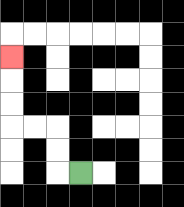{'start': '[3, 7]', 'end': '[0, 2]', 'path_directions': 'L,U,U,L,L,U,U,U', 'path_coordinates': '[[3, 7], [2, 7], [2, 6], [2, 5], [1, 5], [0, 5], [0, 4], [0, 3], [0, 2]]'}